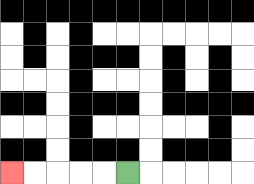{'start': '[5, 7]', 'end': '[0, 7]', 'path_directions': 'L,L,L,L,L', 'path_coordinates': '[[5, 7], [4, 7], [3, 7], [2, 7], [1, 7], [0, 7]]'}